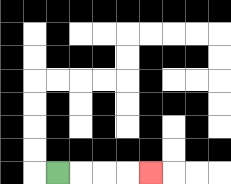{'start': '[2, 7]', 'end': '[6, 7]', 'path_directions': 'R,R,R,R', 'path_coordinates': '[[2, 7], [3, 7], [4, 7], [5, 7], [6, 7]]'}